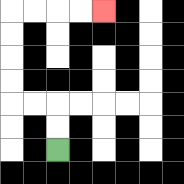{'start': '[2, 6]', 'end': '[4, 0]', 'path_directions': 'U,U,L,L,U,U,U,U,R,R,R,R', 'path_coordinates': '[[2, 6], [2, 5], [2, 4], [1, 4], [0, 4], [0, 3], [0, 2], [0, 1], [0, 0], [1, 0], [2, 0], [3, 0], [4, 0]]'}